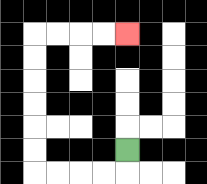{'start': '[5, 6]', 'end': '[5, 1]', 'path_directions': 'D,L,L,L,L,U,U,U,U,U,U,R,R,R,R', 'path_coordinates': '[[5, 6], [5, 7], [4, 7], [3, 7], [2, 7], [1, 7], [1, 6], [1, 5], [1, 4], [1, 3], [1, 2], [1, 1], [2, 1], [3, 1], [4, 1], [5, 1]]'}